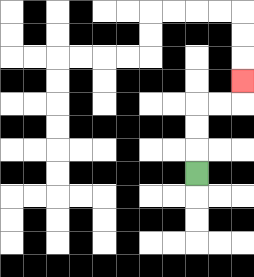{'start': '[8, 7]', 'end': '[10, 3]', 'path_directions': 'U,U,U,R,R,U', 'path_coordinates': '[[8, 7], [8, 6], [8, 5], [8, 4], [9, 4], [10, 4], [10, 3]]'}